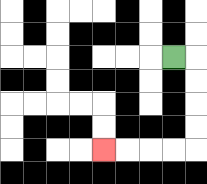{'start': '[7, 2]', 'end': '[4, 6]', 'path_directions': 'R,D,D,D,D,L,L,L,L', 'path_coordinates': '[[7, 2], [8, 2], [8, 3], [8, 4], [8, 5], [8, 6], [7, 6], [6, 6], [5, 6], [4, 6]]'}